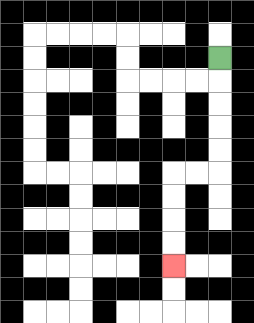{'start': '[9, 2]', 'end': '[7, 11]', 'path_directions': 'D,D,D,D,D,L,L,D,D,D,D', 'path_coordinates': '[[9, 2], [9, 3], [9, 4], [9, 5], [9, 6], [9, 7], [8, 7], [7, 7], [7, 8], [7, 9], [7, 10], [7, 11]]'}